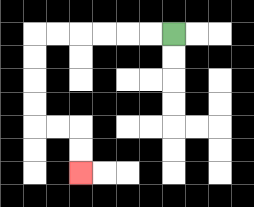{'start': '[7, 1]', 'end': '[3, 7]', 'path_directions': 'L,L,L,L,L,L,D,D,D,D,R,R,D,D', 'path_coordinates': '[[7, 1], [6, 1], [5, 1], [4, 1], [3, 1], [2, 1], [1, 1], [1, 2], [1, 3], [1, 4], [1, 5], [2, 5], [3, 5], [3, 6], [3, 7]]'}